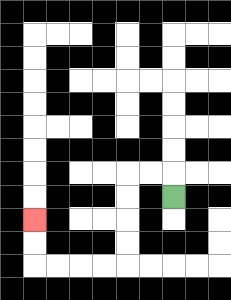{'start': '[7, 8]', 'end': '[1, 9]', 'path_directions': 'U,L,L,D,D,D,D,L,L,L,L,U,U', 'path_coordinates': '[[7, 8], [7, 7], [6, 7], [5, 7], [5, 8], [5, 9], [5, 10], [5, 11], [4, 11], [3, 11], [2, 11], [1, 11], [1, 10], [1, 9]]'}